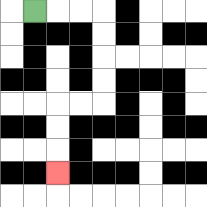{'start': '[1, 0]', 'end': '[2, 7]', 'path_directions': 'R,R,R,D,D,D,D,L,L,D,D,D', 'path_coordinates': '[[1, 0], [2, 0], [3, 0], [4, 0], [4, 1], [4, 2], [4, 3], [4, 4], [3, 4], [2, 4], [2, 5], [2, 6], [2, 7]]'}